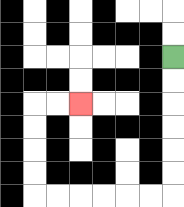{'start': '[7, 2]', 'end': '[3, 4]', 'path_directions': 'D,D,D,D,D,D,L,L,L,L,L,L,U,U,U,U,R,R', 'path_coordinates': '[[7, 2], [7, 3], [7, 4], [7, 5], [7, 6], [7, 7], [7, 8], [6, 8], [5, 8], [4, 8], [3, 8], [2, 8], [1, 8], [1, 7], [1, 6], [1, 5], [1, 4], [2, 4], [3, 4]]'}